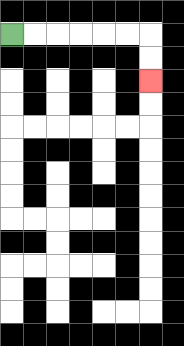{'start': '[0, 1]', 'end': '[6, 3]', 'path_directions': 'R,R,R,R,R,R,D,D', 'path_coordinates': '[[0, 1], [1, 1], [2, 1], [3, 1], [4, 1], [5, 1], [6, 1], [6, 2], [6, 3]]'}